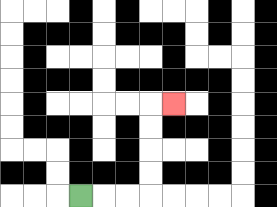{'start': '[3, 8]', 'end': '[7, 4]', 'path_directions': 'R,R,R,U,U,U,U,R', 'path_coordinates': '[[3, 8], [4, 8], [5, 8], [6, 8], [6, 7], [6, 6], [6, 5], [6, 4], [7, 4]]'}